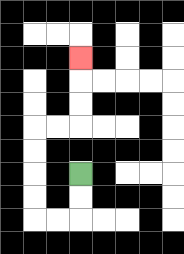{'start': '[3, 7]', 'end': '[3, 2]', 'path_directions': 'D,D,L,L,U,U,U,U,R,R,U,U,U', 'path_coordinates': '[[3, 7], [3, 8], [3, 9], [2, 9], [1, 9], [1, 8], [1, 7], [1, 6], [1, 5], [2, 5], [3, 5], [3, 4], [3, 3], [3, 2]]'}